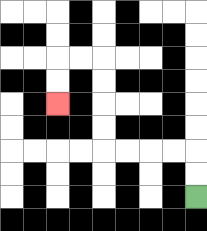{'start': '[8, 8]', 'end': '[2, 4]', 'path_directions': 'U,U,L,L,L,L,U,U,U,U,L,L,D,D', 'path_coordinates': '[[8, 8], [8, 7], [8, 6], [7, 6], [6, 6], [5, 6], [4, 6], [4, 5], [4, 4], [4, 3], [4, 2], [3, 2], [2, 2], [2, 3], [2, 4]]'}